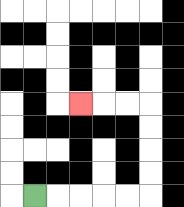{'start': '[1, 8]', 'end': '[3, 4]', 'path_directions': 'R,R,R,R,R,U,U,U,U,L,L,L', 'path_coordinates': '[[1, 8], [2, 8], [3, 8], [4, 8], [5, 8], [6, 8], [6, 7], [6, 6], [6, 5], [6, 4], [5, 4], [4, 4], [3, 4]]'}